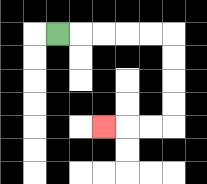{'start': '[2, 1]', 'end': '[4, 5]', 'path_directions': 'R,R,R,R,R,D,D,D,D,L,L,L', 'path_coordinates': '[[2, 1], [3, 1], [4, 1], [5, 1], [6, 1], [7, 1], [7, 2], [7, 3], [7, 4], [7, 5], [6, 5], [5, 5], [4, 5]]'}